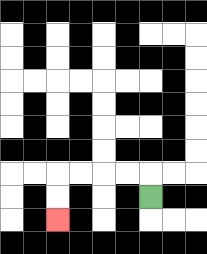{'start': '[6, 8]', 'end': '[2, 9]', 'path_directions': 'U,L,L,L,L,D,D', 'path_coordinates': '[[6, 8], [6, 7], [5, 7], [4, 7], [3, 7], [2, 7], [2, 8], [2, 9]]'}